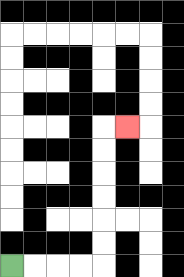{'start': '[0, 11]', 'end': '[5, 5]', 'path_directions': 'R,R,R,R,U,U,U,U,U,U,R', 'path_coordinates': '[[0, 11], [1, 11], [2, 11], [3, 11], [4, 11], [4, 10], [4, 9], [4, 8], [4, 7], [4, 6], [4, 5], [5, 5]]'}